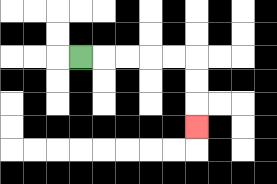{'start': '[3, 2]', 'end': '[8, 5]', 'path_directions': 'R,R,R,R,R,D,D,D', 'path_coordinates': '[[3, 2], [4, 2], [5, 2], [6, 2], [7, 2], [8, 2], [8, 3], [8, 4], [8, 5]]'}